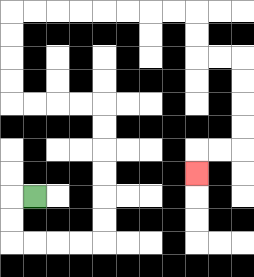{'start': '[1, 8]', 'end': '[8, 7]', 'path_directions': 'L,D,D,R,R,R,R,U,U,U,U,U,U,L,L,L,L,U,U,U,U,R,R,R,R,R,R,R,R,D,D,R,R,D,D,D,D,L,L,D', 'path_coordinates': '[[1, 8], [0, 8], [0, 9], [0, 10], [1, 10], [2, 10], [3, 10], [4, 10], [4, 9], [4, 8], [4, 7], [4, 6], [4, 5], [4, 4], [3, 4], [2, 4], [1, 4], [0, 4], [0, 3], [0, 2], [0, 1], [0, 0], [1, 0], [2, 0], [3, 0], [4, 0], [5, 0], [6, 0], [7, 0], [8, 0], [8, 1], [8, 2], [9, 2], [10, 2], [10, 3], [10, 4], [10, 5], [10, 6], [9, 6], [8, 6], [8, 7]]'}